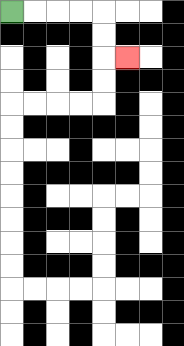{'start': '[0, 0]', 'end': '[5, 2]', 'path_directions': 'R,R,R,R,D,D,R', 'path_coordinates': '[[0, 0], [1, 0], [2, 0], [3, 0], [4, 0], [4, 1], [4, 2], [5, 2]]'}